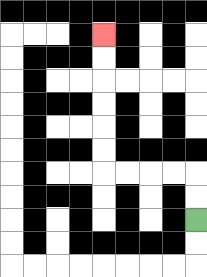{'start': '[8, 9]', 'end': '[4, 1]', 'path_directions': 'U,U,L,L,L,L,U,U,U,U,U,U', 'path_coordinates': '[[8, 9], [8, 8], [8, 7], [7, 7], [6, 7], [5, 7], [4, 7], [4, 6], [4, 5], [4, 4], [4, 3], [4, 2], [4, 1]]'}